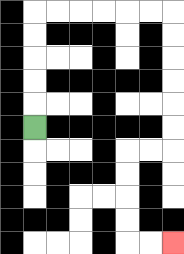{'start': '[1, 5]', 'end': '[7, 10]', 'path_directions': 'U,U,U,U,U,R,R,R,R,R,R,D,D,D,D,D,D,L,L,D,D,D,D,R,R', 'path_coordinates': '[[1, 5], [1, 4], [1, 3], [1, 2], [1, 1], [1, 0], [2, 0], [3, 0], [4, 0], [5, 0], [6, 0], [7, 0], [7, 1], [7, 2], [7, 3], [7, 4], [7, 5], [7, 6], [6, 6], [5, 6], [5, 7], [5, 8], [5, 9], [5, 10], [6, 10], [7, 10]]'}